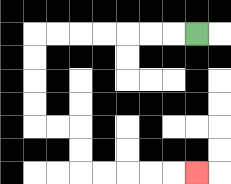{'start': '[8, 1]', 'end': '[8, 7]', 'path_directions': 'L,L,L,L,L,L,L,D,D,D,D,R,R,D,D,R,R,R,R,R', 'path_coordinates': '[[8, 1], [7, 1], [6, 1], [5, 1], [4, 1], [3, 1], [2, 1], [1, 1], [1, 2], [1, 3], [1, 4], [1, 5], [2, 5], [3, 5], [3, 6], [3, 7], [4, 7], [5, 7], [6, 7], [7, 7], [8, 7]]'}